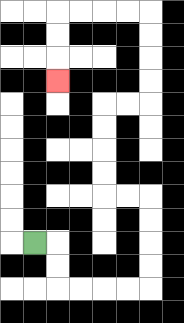{'start': '[1, 10]', 'end': '[2, 3]', 'path_directions': 'R,D,D,R,R,R,R,U,U,U,U,L,L,U,U,U,U,R,R,U,U,U,U,L,L,L,L,D,D,D', 'path_coordinates': '[[1, 10], [2, 10], [2, 11], [2, 12], [3, 12], [4, 12], [5, 12], [6, 12], [6, 11], [6, 10], [6, 9], [6, 8], [5, 8], [4, 8], [4, 7], [4, 6], [4, 5], [4, 4], [5, 4], [6, 4], [6, 3], [6, 2], [6, 1], [6, 0], [5, 0], [4, 0], [3, 0], [2, 0], [2, 1], [2, 2], [2, 3]]'}